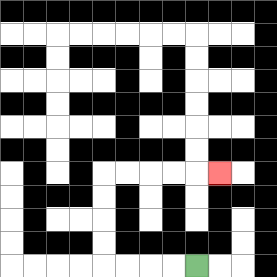{'start': '[8, 11]', 'end': '[9, 7]', 'path_directions': 'L,L,L,L,U,U,U,U,R,R,R,R,R', 'path_coordinates': '[[8, 11], [7, 11], [6, 11], [5, 11], [4, 11], [4, 10], [4, 9], [4, 8], [4, 7], [5, 7], [6, 7], [7, 7], [8, 7], [9, 7]]'}